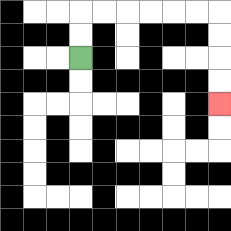{'start': '[3, 2]', 'end': '[9, 4]', 'path_directions': 'U,U,R,R,R,R,R,R,D,D,D,D', 'path_coordinates': '[[3, 2], [3, 1], [3, 0], [4, 0], [5, 0], [6, 0], [7, 0], [8, 0], [9, 0], [9, 1], [9, 2], [9, 3], [9, 4]]'}